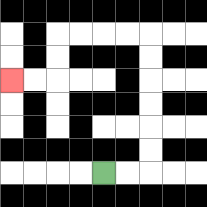{'start': '[4, 7]', 'end': '[0, 3]', 'path_directions': 'R,R,U,U,U,U,U,U,L,L,L,L,D,D,L,L', 'path_coordinates': '[[4, 7], [5, 7], [6, 7], [6, 6], [6, 5], [6, 4], [6, 3], [6, 2], [6, 1], [5, 1], [4, 1], [3, 1], [2, 1], [2, 2], [2, 3], [1, 3], [0, 3]]'}